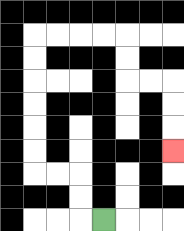{'start': '[4, 9]', 'end': '[7, 6]', 'path_directions': 'L,U,U,L,L,U,U,U,U,U,U,R,R,R,R,D,D,R,R,D,D,D', 'path_coordinates': '[[4, 9], [3, 9], [3, 8], [3, 7], [2, 7], [1, 7], [1, 6], [1, 5], [1, 4], [1, 3], [1, 2], [1, 1], [2, 1], [3, 1], [4, 1], [5, 1], [5, 2], [5, 3], [6, 3], [7, 3], [7, 4], [7, 5], [7, 6]]'}